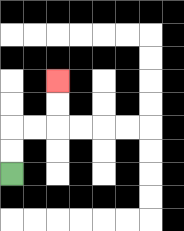{'start': '[0, 7]', 'end': '[2, 3]', 'path_directions': 'U,U,R,R,U,U', 'path_coordinates': '[[0, 7], [0, 6], [0, 5], [1, 5], [2, 5], [2, 4], [2, 3]]'}